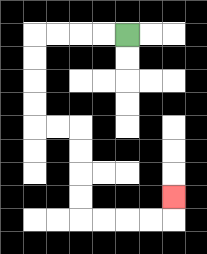{'start': '[5, 1]', 'end': '[7, 8]', 'path_directions': 'L,L,L,L,D,D,D,D,R,R,D,D,D,D,R,R,R,R,U', 'path_coordinates': '[[5, 1], [4, 1], [3, 1], [2, 1], [1, 1], [1, 2], [1, 3], [1, 4], [1, 5], [2, 5], [3, 5], [3, 6], [3, 7], [3, 8], [3, 9], [4, 9], [5, 9], [6, 9], [7, 9], [7, 8]]'}